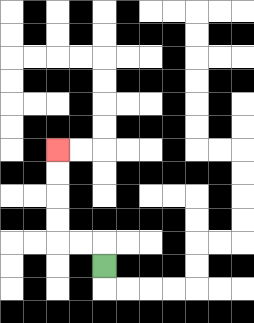{'start': '[4, 11]', 'end': '[2, 6]', 'path_directions': 'U,L,L,U,U,U,U', 'path_coordinates': '[[4, 11], [4, 10], [3, 10], [2, 10], [2, 9], [2, 8], [2, 7], [2, 6]]'}